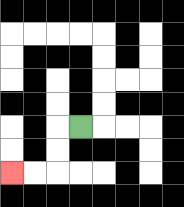{'start': '[3, 5]', 'end': '[0, 7]', 'path_directions': 'L,D,D,L,L', 'path_coordinates': '[[3, 5], [2, 5], [2, 6], [2, 7], [1, 7], [0, 7]]'}